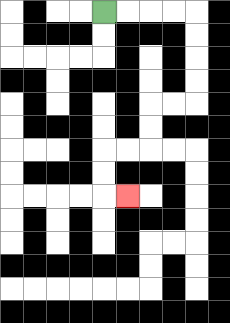{'start': '[4, 0]', 'end': '[5, 8]', 'path_directions': 'R,R,R,R,D,D,D,D,L,L,D,D,L,L,D,D,R', 'path_coordinates': '[[4, 0], [5, 0], [6, 0], [7, 0], [8, 0], [8, 1], [8, 2], [8, 3], [8, 4], [7, 4], [6, 4], [6, 5], [6, 6], [5, 6], [4, 6], [4, 7], [4, 8], [5, 8]]'}